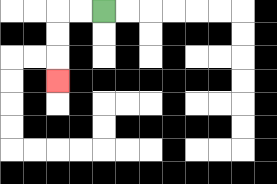{'start': '[4, 0]', 'end': '[2, 3]', 'path_directions': 'L,L,D,D,D', 'path_coordinates': '[[4, 0], [3, 0], [2, 0], [2, 1], [2, 2], [2, 3]]'}